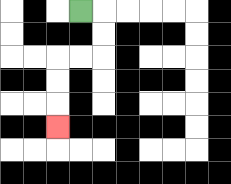{'start': '[3, 0]', 'end': '[2, 5]', 'path_directions': 'R,D,D,L,L,D,D,D', 'path_coordinates': '[[3, 0], [4, 0], [4, 1], [4, 2], [3, 2], [2, 2], [2, 3], [2, 4], [2, 5]]'}